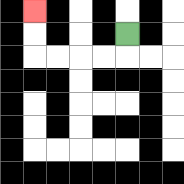{'start': '[5, 1]', 'end': '[1, 0]', 'path_directions': 'D,L,L,L,L,U,U', 'path_coordinates': '[[5, 1], [5, 2], [4, 2], [3, 2], [2, 2], [1, 2], [1, 1], [1, 0]]'}